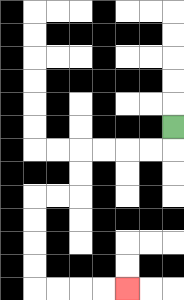{'start': '[7, 5]', 'end': '[5, 12]', 'path_directions': 'D,L,L,L,L,D,D,L,L,D,D,D,D,R,R,R,R', 'path_coordinates': '[[7, 5], [7, 6], [6, 6], [5, 6], [4, 6], [3, 6], [3, 7], [3, 8], [2, 8], [1, 8], [1, 9], [1, 10], [1, 11], [1, 12], [2, 12], [3, 12], [4, 12], [5, 12]]'}